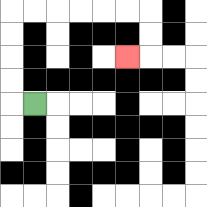{'start': '[1, 4]', 'end': '[5, 2]', 'path_directions': 'L,U,U,U,U,R,R,R,R,R,R,D,D,L', 'path_coordinates': '[[1, 4], [0, 4], [0, 3], [0, 2], [0, 1], [0, 0], [1, 0], [2, 0], [3, 0], [4, 0], [5, 0], [6, 0], [6, 1], [6, 2], [5, 2]]'}